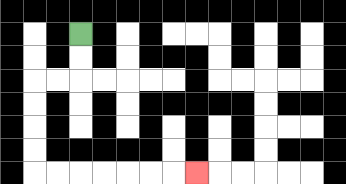{'start': '[3, 1]', 'end': '[8, 7]', 'path_directions': 'D,D,L,L,D,D,D,D,R,R,R,R,R,R,R', 'path_coordinates': '[[3, 1], [3, 2], [3, 3], [2, 3], [1, 3], [1, 4], [1, 5], [1, 6], [1, 7], [2, 7], [3, 7], [4, 7], [5, 7], [6, 7], [7, 7], [8, 7]]'}